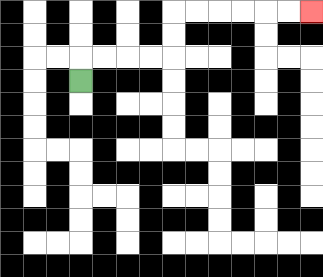{'start': '[3, 3]', 'end': '[13, 0]', 'path_directions': 'U,R,R,R,R,U,U,R,R,R,R,R,R', 'path_coordinates': '[[3, 3], [3, 2], [4, 2], [5, 2], [6, 2], [7, 2], [7, 1], [7, 0], [8, 0], [9, 0], [10, 0], [11, 0], [12, 0], [13, 0]]'}